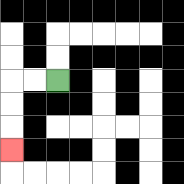{'start': '[2, 3]', 'end': '[0, 6]', 'path_directions': 'L,L,D,D,D', 'path_coordinates': '[[2, 3], [1, 3], [0, 3], [0, 4], [0, 5], [0, 6]]'}